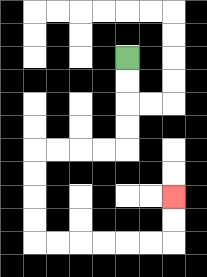{'start': '[5, 2]', 'end': '[7, 8]', 'path_directions': 'D,D,D,D,L,L,L,L,D,D,D,D,R,R,R,R,R,R,U,U', 'path_coordinates': '[[5, 2], [5, 3], [5, 4], [5, 5], [5, 6], [4, 6], [3, 6], [2, 6], [1, 6], [1, 7], [1, 8], [1, 9], [1, 10], [2, 10], [3, 10], [4, 10], [5, 10], [6, 10], [7, 10], [7, 9], [7, 8]]'}